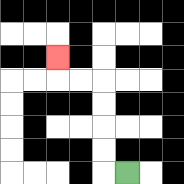{'start': '[5, 7]', 'end': '[2, 2]', 'path_directions': 'L,U,U,U,U,L,L,U', 'path_coordinates': '[[5, 7], [4, 7], [4, 6], [4, 5], [4, 4], [4, 3], [3, 3], [2, 3], [2, 2]]'}